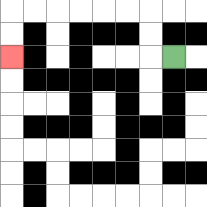{'start': '[7, 2]', 'end': '[0, 2]', 'path_directions': 'L,U,U,L,L,L,L,L,L,D,D', 'path_coordinates': '[[7, 2], [6, 2], [6, 1], [6, 0], [5, 0], [4, 0], [3, 0], [2, 0], [1, 0], [0, 0], [0, 1], [0, 2]]'}